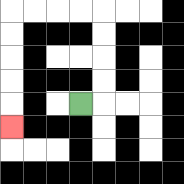{'start': '[3, 4]', 'end': '[0, 5]', 'path_directions': 'R,U,U,U,U,L,L,L,L,D,D,D,D,D', 'path_coordinates': '[[3, 4], [4, 4], [4, 3], [4, 2], [4, 1], [4, 0], [3, 0], [2, 0], [1, 0], [0, 0], [0, 1], [0, 2], [0, 3], [0, 4], [0, 5]]'}